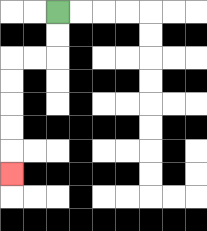{'start': '[2, 0]', 'end': '[0, 7]', 'path_directions': 'D,D,L,L,D,D,D,D,D', 'path_coordinates': '[[2, 0], [2, 1], [2, 2], [1, 2], [0, 2], [0, 3], [0, 4], [0, 5], [0, 6], [0, 7]]'}